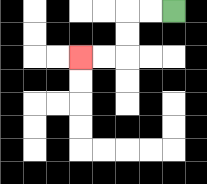{'start': '[7, 0]', 'end': '[3, 2]', 'path_directions': 'L,L,D,D,L,L', 'path_coordinates': '[[7, 0], [6, 0], [5, 0], [5, 1], [5, 2], [4, 2], [3, 2]]'}